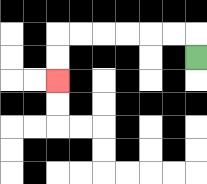{'start': '[8, 2]', 'end': '[2, 3]', 'path_directions': 'U,L,L,L,L,L,L,D,D', 'path_coordinates': '[[8, 2], [8, 1], [7, 1], [6, 1], [5, 1], [4, 1], [3, 1], [2, 1], [2, 2], [2, 3]]'}